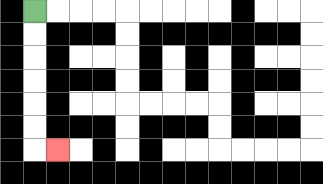{'start': '[1, 0]', 'end': '[2, 6]', 'path_directions': 'D,D,D,D,D,D,R', 'path_coordinates': '[[1, 0], [1, 1], [1, 2], [1, 3], [1, 4], [1, 5], [1, 6], [2, 6]]'}